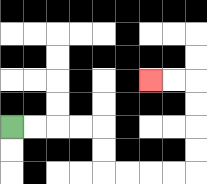{'start': '[0, 5]', 'end': '[6, 3]', 'path_directions': 'R,R,R,R,D,D,R,R,R,R,U,U,U,U,L,L', 'path_coordinates': '[[0, 5], [1, 5], [2, 5], [3, 5], [4, 5], [4, 6], [4, 7], [5, 7], [6, 7], [7, 7], [8, 7], [8, 6], [8, 5], [8, 4], [8, 3], [7, 3], [6, 3]]'}